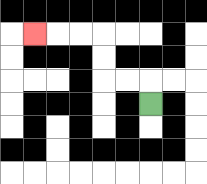{'start': '[6, 4]', 'end': '[1, 1]', 'path_directions': 'U,L,L,U,U,L,L,L', 'path_coordinates': '[[6, 4], [6, 3], [5, 3], [4, 3], [4, 2], [4, 1], [3, 1], [2, 1], [1, 1]]'}